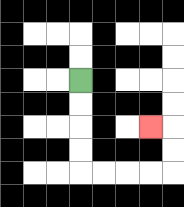{'start': '[3, 3]', 'end': '[6, 5]', 'path_directions': 'D,D,D,D,R,R,R,R,U,U,L', 'path_coordinates': '[[3, 3], [3, 4], [3, 5], [3, 6], [3, 7], [4, 7], [5, 7], [6, 7], [7, 7], [7, 6], [7, 5], [6, 5]]'}